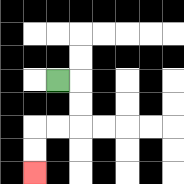{'start': '[2, 3]', 'end': '[1, 7]', 'path_directions': 'R,D,D,L,L,D,D', 'path_coordinates': '[[2, 3], [3, 3], [3, 4], [3, 5], [2, 5], [1, 5], [1, 6], [1, 7]]'}